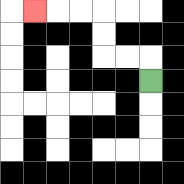{'start': '[6, 3]', 'end': '[1, 0]', 'path_directions': 'U,L,L,U,U,L,L,L', 'path_coordinates': '[[6, 3], [6, 2], [5, 2], [4, 2], [4, 1], [4, 0], [3, 0], [2, 0], [1, 0]]'}